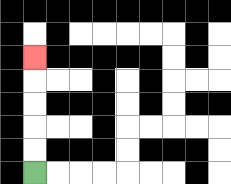{'start': '[1, 7]', 'end': '[1, 2]', 'path_directions': 'U,U,U,U,U', 'path_coordinates': '[[1, 7], [1, 6], [1, 5], [1, 4], [1, 3], [1, 2]]'}